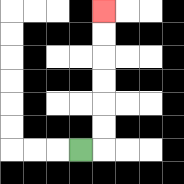{'start': '[3, 6]', 'end': '[4, 0]', 'path_directions': 'R,U,U,U,U,U,U', 'path_coordinates': '[[3, 6], [4, 6], [4, 5], [4, 4], [4, 3], [4, 2], [4, 1], [4, 0]]'}